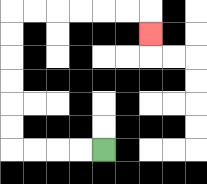{'start': '[4, 6]', 'end': '[6, 1]', 'path_directions': 'L,L,L,L,U,U,U,U,U,U,R,R,R,R,R,R,D', 'path_coordinates': '[[4, 6], [3, 6], [2, 6], [1, 6], [0, 6], [0, 5], [0, 4], [0, 3], [0, 2], [0, 1], [0, 0], [1, 0], [2, 0], [3, 0], [4, 0], [5, 0], [6, 0], [6, 1]]'}